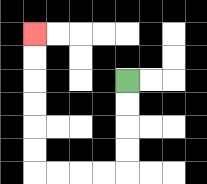{'start': '[5, 3]', 'end': '[1, 1]', 'path_directions': 'D,D,D,D,L,L,L,L,U,U,U,U,U,U', 'path_coordinates': '[[5, 3], [5, 4], [5, 5], [5, 6], [5, 7], [4, 7], [3, 7], [2, 7], [1, 7], [1, 6], [1, 5], [1, 4], [1, 3], [1, 2], [1, 1]]'}